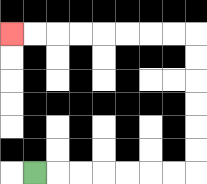{'start': '[1, 7]', 'end': '[0, 1]', 'path_directions': 'R,R,R,R,R,R,R,U,U,U,U,U,U,L,L,L,L,L,L,L,L', 'path_coordinates': '[[1, 7], [2, 7], [3, 7], [4, 7], [5, 7], [6, 7], [7, 7], [8, 7], [8, 6], [8, 5], [8, 4], [8, 3], [8, 2], [8, 1], [7, 1], [6, 1], [5, 1], [4, 1], [3, 1], [2, 1], [1, 1], [0, 1]]'}